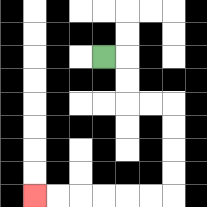{'start': '[4, 2]', 'end': '[1, 8]', 'path_directions': 'R,D,D,R,R,D,D,D,D,L,L,L,L,L,L', 'path_coordinates': '[[4, 2], [5, 2], [5, 3], [5, 4], [6, 4], [7, 4], [7, 5], [7, 6], [7, 7], [7, 8], [6, 8], [5, 8], [4, 8], [3, 8], [2, 8], [1, 8]]'}